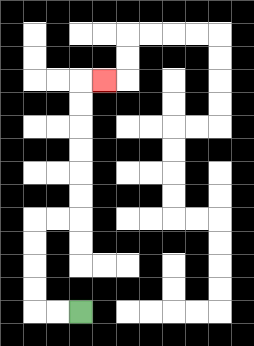{'start': '[3, 13]', 'end': '[4, 3]', 'path_directions': 'L,L,U,U,U,U,R,R,U,U,U,U,U,U,R', 'path_coordinates': '[[3, 13], [2, 13], [1, 13], [1, 12], [1, 11], [1, 10], [1, 9], [2, 9], [3, 9], [3, 8], [3, 7], [3, 6], [3, 5], [3, 4], [3, 3], [4, 3]]'}